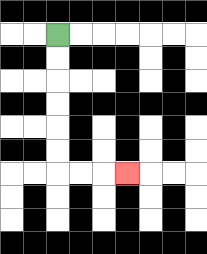{'start': '[2, 1]', 'end': '[5, 7]', 'path_directions': 'D,D,D,D,D,D,R,R,R', 'path_coordinates': '[[2, 1], [2, 2], [2, 3], [2, 4], [2, 5], [2, 6], [2, 7], [3, 7], [4, 7], [5, 7]]'}